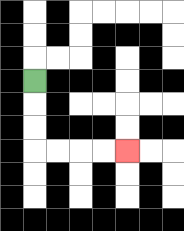{'start': '[1, 3]', 'end': '[5, 6]', 'path_directions': 'D,D,D,R,R,R,R', 'path_coordinates': '[[1, 3], [1, 4], [1, 5], [1, 6], [2, 6], [3, 6], [4, 6], [5, 6]]'}